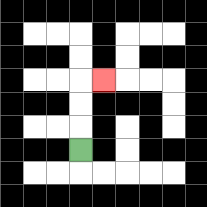{'start': '[3, 6]', 'end': '[4, 3]', 'path_directions': 'U,U,U,R', 'path_coordinates': '[[3, 6], [3, 5], [3, 4], [3, 3], [4, 3]]'}